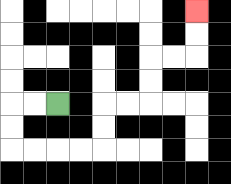{'start': '[2, 4]', 'end': '[8, 0]', 'path_directions': 'L,L,D,D,R,R,R,R,U,U,R,R,U,U,R,R,U,U', 'path_coordinates': '[[2, 4], [1, 4], [0, 4], [0, 5], [0, 6], [1, 6], [2, 6], [3, 6], [4, 6], [4, 5], [4, 4], [5, 4], [6, 4], [6, 3], [6, 2], [7, 2], [8, 2], [8, 1], [8, 0]]'}